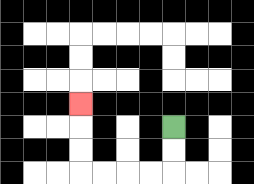{'start': '[7, 5]', 'end': '[3, 4]', 'path_directions': 'D,D,L,L,L,L,U,U,U', 'path_coordinates': '[[7, 5], [7, 6], [7, 7], [6, 7], [5, 7], [4, 7], [3, 7], [3, 6], [3, 5], [3, 4]]'}